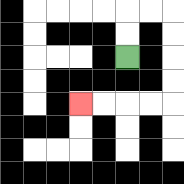{'start': '[5, 2]', 'end': '[3, 4]', 'path_directions': 'U,U,R,R,D,D,D,D,L,L,L,L', 'path_coordinates': '[[5, 2], [5, 1], [5, 0], [6, 0], [7, 0], [7, 1], [7, 2], [7, 3], [7, 4], [6, 4], [5, 4], [4, 4], [3, 4]]'}